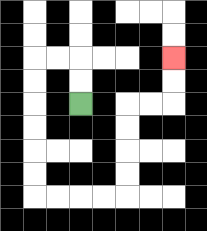{'start': '[3, 4]', 'end': '[7, 2]', 'path_directions': 'U,U,L,L,D,D,D,D,D,D,R,R,R,R,U,U,U,U,R,R,U,U', 'path_coordinates': '[[3, 4], [3, 3], [3, 2], [2, 2], [1, 2], [1, 3], [1, 4], [1, 5], [1, 6], [1, 7], [1, 8], [2, 8], [3, 8], [4, 8], [5, 8], [5, 7], [5, 6], [5, 5], [5, 4], [6, 4], [7, 4], [7, 3], [7, 2]]'}